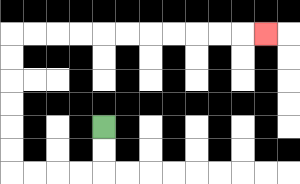{'start': '[4, 5]', 'end': '[11, 1]', 'path_directions': 'D,D,L,L,L,L,U,U,U,U,U,U,R,R,R,R,R,R,R,R,R,R,R', 'path_coordinates': '[[4, 5], [4, 6], [4, 7], [3, 7], [2, 7], [1, 7], [0, 7], [0, 6], [0, 5], [0, 4], [0, 3], [0, 2], [0, 1], [1, 1], [2, 1], [3, 1], [4, 1], [5, 1], [6, 1], [7, 1], [8, 1], [9, 1], [10, 1], [11, 1]]'}